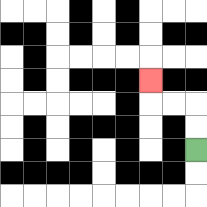{'start': '[8, 6]', 'end': '[6, 3]', 'path_directions': 'U,U,L,L,U', 'path_coordinates': '[[8, 6], [8, 5], [8, 4], [7, 4], [6, 4], [6, 3]]'}